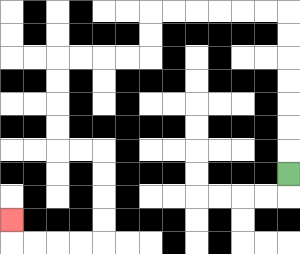{'start': '[12, 7]', 'end': '[0, 9]', 'path_directions': 'U,U,U,U,U,U,U,L,L,L,L,L,L,D,D,L,L,L,L,D,D,D,D,R,R,D,D,D,D,L,L,L,L,U', 'path_coordinates': '[[12, 7], [12, 6], [12, 5], [12, 4], [12, 3], [12, 2], [12, 1], [12, 0], [11, 0], [10, 0], [9, 0], [8, 0], [7, 0], [6, 0], [6, 1], [6, 2], [5, 2], [4, 2], [3, 2], [2, 2], [2, 3], [2, 4], [2, 5], [2, 6], [3, 6], [4, 6], [4, 7], [4, 8], [4, 9], [4, 10], [3, 10], [2, 10], [1, 10], [0, 10], [0, 9]]'}